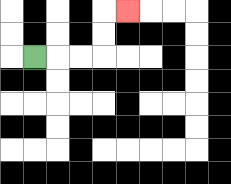{'start': '[1, 2]', 'end': '[5, 0]', 'path_directions': 'R,R,R,U,U,R', 'path_coordinates': '[[1, 2], [2, 2], [3, 2], [4, 2], [4, 1], [4, 0], [5, 0]]'}